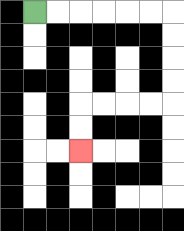{'start': '[1, 0]', 'end': '[3, 6]', 'path_directions': 'R,R,R,R,R,R,D,D,D,D,L,L,L,L,D,D', 'path_coordinates': '[[1, 0], [2, 0], [3, 0], [4, 0], [5, 0], [6, 0], [7, 0], [7, 1], [7, 2], [7, 3], [7, 4], [6, 4], [5, 4], [4, 4], [3, 4], [3, 5], [3, 6]]'}